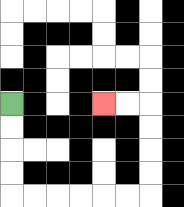{'start': '[0, 4]', 'end': '[4, 4]', 'path_directions': 'D,D,D,D,R,R,R,R,R,R,U,U,U,U,L,L', 'path_coordinates': '[[0, 4], [0, 5], [0, 6], [0, 7], [0, 8], [1, 8], [2, 8], [3, 8], [4, 8], [5, 8], [6, 8], [6, 7], [6, 6], [6, 5], [6, 4], [5, 4], [4, 4]]'}